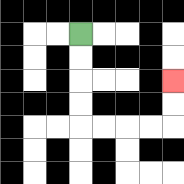{'start': '[3, 1]', 'end': '[7, 3]', 'path_directions': 'D,D,D,D,R,R,R,R,U,U', 'path_coordinates': '[[3, 1], [3, 2], [3, 3], [3, 4], [3, 5], [4, 5], [5, 5], [6, 5], [7, 5], [7, 4], [7, 3]]'}